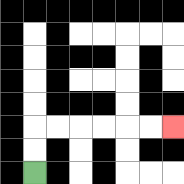{'start': '[1, 7]', 'end': '[7, 5]', 'path_directions': 'U,U,R,R,R,R,R,R', 'path_coordinates': '[[1, 7], [1, 6], [1, 5], [2, 5], [3, 5], [4, 5], [5, 5], [6, 5], [7, 5]]'}